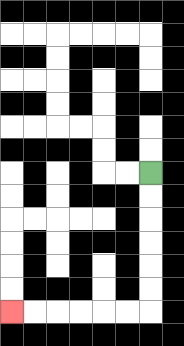{'start': '[6, 7]', 'end': '[0, 13]', 'path_directions': 'D,D,D,D,D,D,L,L,L,L,L,L', 'path_coordinates': '[[6, 7], [6, 8], [6, 9], [6, 10], [6, 11], [6, 12], [6, 13], [5, 13], [4, 13], [3, 13], [2, 13], [1, 13], [0, 13]]'}